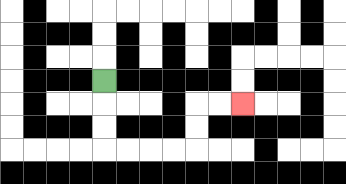{'start': '[4, 3]', 'end': '[10, 4]', 'path_directions': 'D,D,D,R,R,R,R,U,U,R,R', 'path_coordinates': '[[4, 3], [4, 4], [4, 5], [4, 6], [5, 6], [6, 6], [7, 6], [8, 6], [8, 5], [8, 4], [9, 4], [10, 4]]'}